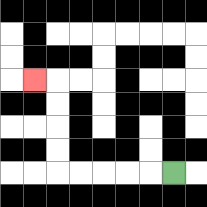{'start': '[7, 7]', 'end': '[1, 3]', 'path_directions': 'L,L,L,L,L,U,U,U,U,L', 'path_coordinates': '[[7, 7], [6, 7], [5, 7], [4, 7], [3, 7], [2, 7], [2, 6], [2, 5], [2, 4], [2, 3], [1, 3]]'}